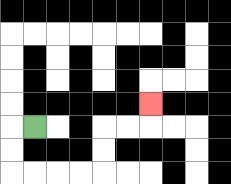{'start': '[1, 5]', 'end': '[6, 4]', 'path_directions': 'L,D,D,R,R,R,R,U,U,R,R,U', 'path_coordinates': '[[1, 5], [0, 5], [0, 6], [0, 7], [1, 7], [2, 7], [3, 7], [4, 7], [4, 6], [4, 5], [5, 5], [6, 5], [6, 4]]'}